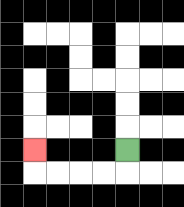{'start': '[5, 6]', 'end': '[1, 6]', 'path_directions': 'D,L,L,L,L,U', 'path_coordinates': '[[5, 6], [5, 7], [4, 7], [3, 7], [2, 7], [1, 7], [1, 6]]'}